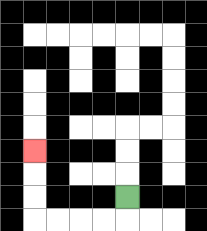{'start': '[5, 8]', 'end': '[1, 6]', 'path_directions': 'D,L,L,L,L,U,U,U', 'path_coordinates': '[[5, 8], [5, 9], [4, 9], [3, 9], [2, 9], [1, 9], [1, 8], [1, 7], [1, 6]]'}